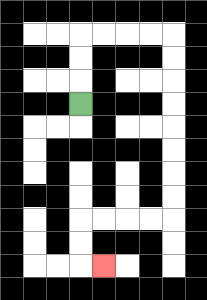{'start': '[3, 4]', 'end': '[4, 11]', 'path_directions': 'U,U,U,R,R,R,R,D,D,D,D,D,D,D,D,L,L,L,L,D,D,R', 'path_coordinates': '[[3, 4], [3, 3], [3, 2], [3, 1], [4, 1], [5, 1], [6, 1], [7, 1], [7, 2], [7, 3], [7, 4], [7, 5], [7, 6], [7, 7], [7, 8], [7, 9], [6, 9], [5, 9], [4, 9], [3, 9], [3, 10], [3, 11], [4, 11]]'}